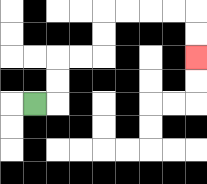{'start': '[1, 4]', 'end': '[8, 2]', 'path_directions': 'R,U,U,R,R,U,U,R,R,R,R,D,D', 'path_coordinates': '[[1, 4], [2, 4], [2, 3], [2, 2], [3, 2], [4, 2], [4, 1], [4, 0], [5, 0], [6, 0], [7, 0], [8, 0], [8, 1], [8, 2]]'}